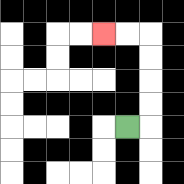{'start': '[5, 5]', 'end': '[4, 1]', 'path_directions': 'R,U,U,U,U,L,L', 'path_coordinates': '[[5, 5], [6, 5], [6, 4], [6, 3], [6, 2], [6, 1], [5, 1], [4, 1]]'}